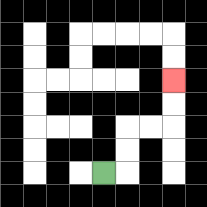{'start': '[4, 7]', 'end': '[7, 3]', 'path_directions': 'R,U,U,R,R,U,U', 'path_coordinates': '[[4, 7], [5, 7], [5, 6], [5, 5], [6, 5], [7, 5], [7, 4], [7, 3]]'}